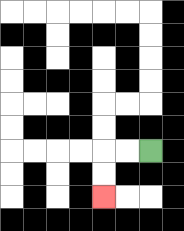{'start': '[6, 6]', 'end': '[4, 8]', 'path_directions': 'L,L,D,D', 'path_coordinates': '[[6, 6], [5, 6], [4, 6], [4, 7], [4, 8]]'}